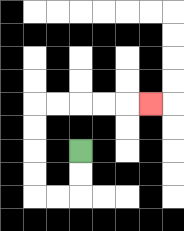{'start': '[3, 6]', 'end': '[6, 4]', 'path_directions': 'D,D,L,L,U,U,U,U,R,R,R,R,R', 'path_coordinates': '[[3, 6], [3, 7], [3, 8], [2, 8], [1, 8], [1, 7], [1, 6], [1, 5], [1, 4], [2, 4], [3, 4], [4, 4], [5, 4], [6, 4]]'}